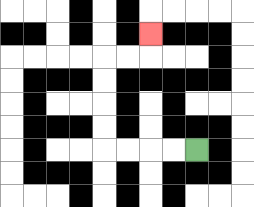{'start': '[8, 6]', 'end': '[6, 1]', 'path_directions': 'L,L,L,L,U,U,U,U,R,R,U', 'path_coordinates': '[[8, 6], [7, 6], [6, 6], [5, 6], [4, 6], [4, 5], [4, 4], [4, 3], [4, 2], [5, 2], [6, 2], [6, 1]]'}